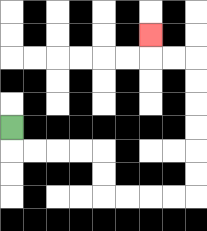{'start': '[0, 5]', 'end': '[6, 1]', 'path_directions': 'D,R,R,R,R,D,D,R,R,R,R,U,U,U,U,U,U,L,L,U', 'path_coordinates': '[[0, 5], [0, 6], [1, 6], [2, 6], [3, 6], [4, 6], [4, 7], [4, 8], [5, 8], [6, 8], [7, 8], [8, 8], [8, 7], [8, 6], [8, 5], [8, 4], [8, 3], [8, 2], [7, 2], [6, 2], [6, 1]]'}